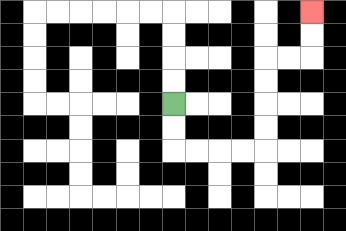{'start': '[7, 4]', 'end': '[13, 0]', 'path_directions': 'D,D,R,R,R,R,U,U,U,U,R,R,U,U', 'path_coordinates': '[[7, 4], [7, 5], [7, 6], [8, 6], [9, 6], [10, 6], [11, 6], [11, 5], [11, 4], [11, 3], [11, 2], [12, 2], [13, 2], [13, 1], [13, 0]]'}